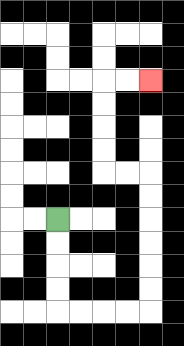{'start': '[2, 9]', 'end': '[6, 3]', 'path_directions': 'D,D,D,D,R,R,R,R,U,U,U,U,U,U,L,L,U,U,U,U,R,R', 'path_coordinates': '[[2, 9], [2, 10], [2, 11], [2, 12], [2, 13], [3, 13], [4, 13], [5, 13], [6, 13], [6, 12], [6, 11], [6, 10], [6, 9], [6, 8], [6, 7], [5, 7], [4, 7], [4, 6], [4, 5], [4, 4], [4, 3], [5, 3], [6, 3]]'}